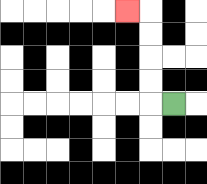{'start': '[7, 4]', 'end': '[5, 0]', 'path_directions': 'L,U,U,U,U,L', 'path_coordinates': '[[7, 4], [6, 4], [6, 3], [6, 2], [6, 1], [6, 0], [5, 0]]'}